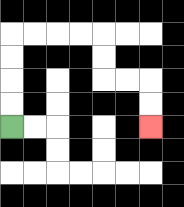{'start': '[0, 5]', 'end': '[6, 5]', 'path_directions': 'U,U,U,U,R,R,R,R,D,D,R,R,D,D', 'path_coordinates': '[[0, 5], [0, 4], [0, 3], [0, 2], [0, 1], [1, 1], [2, 1], [3, 1], [4, 1], [4, 2], [4, 3], [5, 3], [6, 3], [6, 4], [6, 5]]'}